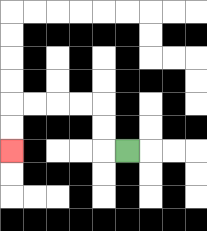{'start': '[5, 6]', 'end': '[0, 6]', 'path_directions': 'L,U,U,L,L,L,L,D,D', 'path_coordinates': '[[5, 6], [4, 6], [4, 5], [4, 4], [3, 4], [2, 4], [1, 4], [0, 4], [0, 5], [0, 6]]'}